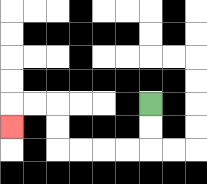{'start': '[6, 4]', 'end': '[0, 5]', 'path_directions': 'D,D,L,L,L,L,U,U,L,L,D', 'path_coordinates': '[[6, 4], [6, 5], [6, 6], [5, 6], [4, 6], [3, 6], [2, 6], [2, 5], [2, 4], [1, 4], [0, 4], [0, 5]]'}